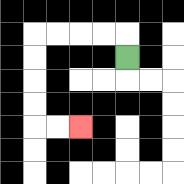{'start': '[5, 2]', 'end': '[3, 5]', 'path_directions': 'U,L,L,L,L,D,D,D,D,R,R', 'path_coordinates': '[[5, 2], [5, 1], [4, 1], [3, 1], [2, 1], [1, 1], [1, 2], [1, 3], [1, 4], [1, 5], [2, 5], [3, 5]]'}